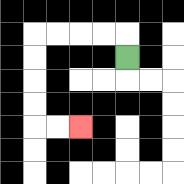{'start': '[5, 2]', 'end': '[3, 5]', 'path_directions': 'U,L,L,L,L,D,D,D,D,R,R', 'path_coordinates': '[[5, 2], [5, 1], [4, 1], [3, 1], [2, 1], [1, 1], [1, 2], [1, 3], [1, 4], [1, 5], [2, 5], [3, 5]]'}